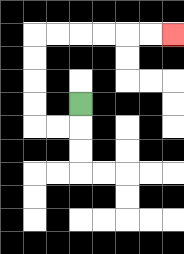{'start': '[3, 4]', 'end': '[7, 1]', 'path_directions': 'D,L,L,U,U,U,U,R,R,R,R,R,R', 'path_coordinates': '[[3, 4], [3, 5], [2, 5], [1, 5], [1, 4], [1, 3], [1, 2], [1, 1], [2, 1], [3, 1], [4, 1], [5, 1], [6, 1], [7, 1]]'}